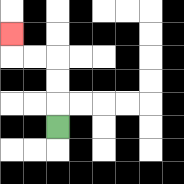{'start': '[2, 5]', 'end': '[0, 1]', 'path_directions': 'U,U,U,L,L,U', 'path_coordinates': '[[2, 5], [2, 4], [2, 3], [2, 2], [1, 2], [0, 2], [0, 1]]'}